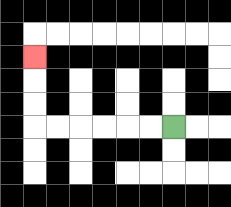{'start': '[7, 5]', 'end': '[1, 2]', 'path_directions': 'L,L,L,L,L,L,U,U,U', 'path_coordinates': '[[7, 5], [6, 5], [5, 5], [4, 5], [3, 5], [2, 5], [1, 5], [1, 4], [1, 3], [1, 2]]'}